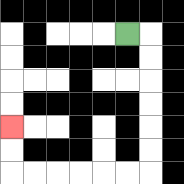{'start': '[5, 1]', 'end': '[0, 5]', 'path_directions': 'R,D,D,D,D,D,D,L,L,L,L,L,L,U,U', 'path_coordinates': '[[5, 1], [6, 1], [6, 2], [6, 3], [6, 4], [6, 5], [6, 6], [6, 7], [5, 7], [4, 7], [3, 7], [2, 7], [1, 7], [0, 7], [0, 6], [0, 5]]'}